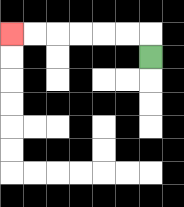{'start': '[6, 2]', 'end': '[0, 1]', 'path_directions': 'U,L,L,L,L,L,L', 'path_coordinates': '[[6, 2], [6, 1], [5, 1], [4, 1], [3, 1], [2, 1], [1, 1], [0, 1]]'}